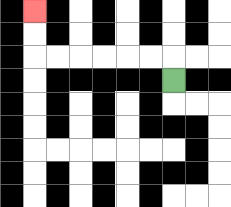{'start': '[7, 3]', 'end': '[1, 0]', 'path_directions': 'U,L,L,L,L,L,L,U,U', 'path_coordinates': '[[7, 3], [7, 2], [6, 2], [5, 2], [4, 2], [3, 2], [2, 2], [1, 2], [1, 1], [1, 0]]'}